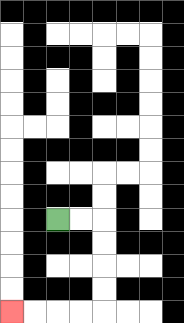{'start': '[2, 9]', 'end': '[0, 13]', 'path_directions': 'R,R,D,D,D,D,L,L,L,L', 'path_coordinates': '[[2, 9], [3, 9], [4, 9], [4, 10], [4, 11], [4, 12], [4, 13], [3, 13], [2, 13], [1, 13], [0, 13]]'}